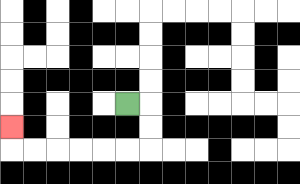{'start': '[5, 4]', 'end': '[0, 5]', 'path_directions': 'R,D,D,L,L,L,L,L,L,U', 'path_coordinates': '[[5, 4], [6, 4], [6, 5], [6, 6], [5, 6], [4, 6], [3, 6], [2, 6], [1, 6], [0, 6], [0, 5]]'}